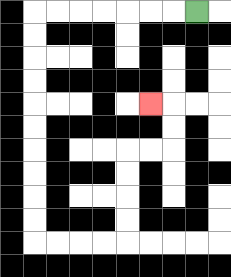{'start': '[8, 0]', 'end': '[6, 4]', 'path_directions': 'L,L,L,L,L,L,L,D,D,D,D,D,D,D,D,D,D,R,R,R,R,U,U,U,U,R,R,U,U,L', 'path_coordinates': '[[8, 0], [7, 0], [6, 0], [5, 0], [4, 0], [3, 0], [2, 0], [1, 0], [1, 1], [1, 2], [1, 3], [1, 4], [1, 5], [1, 6], [1, 7], [1, 8], [1, 9], [1, 10], [2, 10], [3, 10], [4, 10], [5, 10], [5, 9], [5, 8], [5, 7], [5, 6], [6, 6], [7, 6], [7, 5], [7, 4], [6, 4]]'}